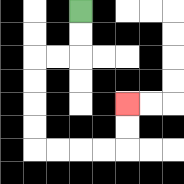{'start': '[3, 0]', 'end': '[5, 4]', 'path_directions': 'D,D,L,L,D,D,D,D,R,R,R,R,U,U', 'path_coordinates': '[[3, 0], [3, 1], [3, 2], [2, 2], [1, 2], [1, 3], [1, 4], [1, 5], [1, 6], [2, 6], [3, 6], [4, 6], [5, 6], [5, 5], [5, 4]]'}